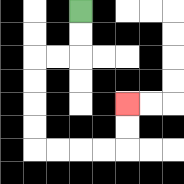{'start': '[3, 0]', 'end': '[5, 4]', 'path_directions': 'D,D,L,L,D,D,D,D,R,R,R,R,U,U', 'path_coordinates': '[[3, 0], [3, 1], [3, 2], [2, 2], [1, 2], [1, 3], [1, 4], [1, 5], [1, 6], [2, 6], [3, 6], [4, 6], [5, 6], [5, 5], [5, 4]]'}